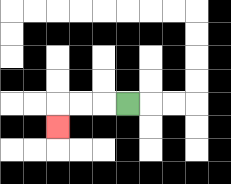{'start': '[5, 4]', 'end': '[2, 5]', 'path_directions': 'L,L,L,D', 'path_coordinates': '[[5, 4], [4, 4], [3, 4], [2, 4], [2, 5]]'}